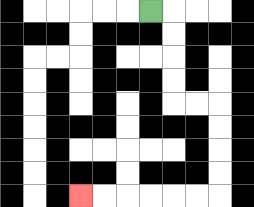{'start': '[6, 0]', 'end': '[3, 8]', 'path_directions': 'R,D,D,D,D,R,R,D,D,D,D,L,L,L,L,L,L', 'path_coordinates': '[[6, 0], [7, 0], [7, 1], [7, 2], [7, 3], [7, 4], [8, 4], [9, 4], [9, 5], [9, 6], [9, 7], [9, 8], [8, 8], [7, 8], [6, 8], [5, 8], [4, 8], [3, 8]]'}